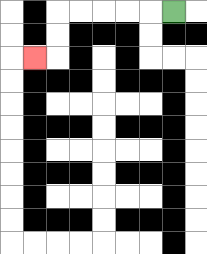{'start': '[7, 0]', 'end': '[1, 2]', 'path_directions': 'L,L,L,L,L,D,D,L', 'path_coordinates': '[[7, 0], [6, 0], [5, 0], [4, 0], [3, 0], [2, 0], [2, 1], [2, 2], [1, 2]]'}